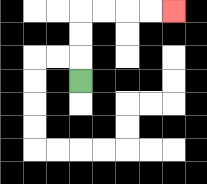{'start': '[3, 3]', 'end': '[7, 0]', 'path_directions': 'U,U,U,R,R,R,R', 'path_coordinates': '[[3, 3], [3, 2], [3, 1], [3, 0], [4, 0], [5, 0], [6, 0], [7, 0]]'}